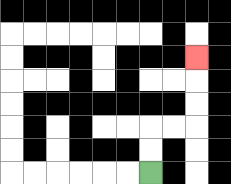{'start': '[6, 7]', 'end': '[8, 2]', 'path_directions': 'U,U,R,R,U,U,U', 'path_coordinates': '[[6, 7], [6, 6], [6, 5], [7, 5], [8, 5], [8, 4], [8, 3], [8, 2]]'}